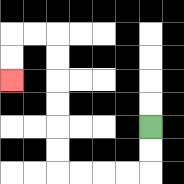{'start': '[6, 5]', 'end': '[0, 3]', 'path_directions': 'D,D,L,L,L,L,U,U,U,U,U,U,L,L,D,D', 'path_coordinates': '[[6, 5], [6, 6], [6, 7], [5, 7], [4, 7], [3, 7], [2, 7], [2, 6], [2, 5], [2, 4], [2, 3], [2, 2], [2, 1], [1, 1], [0, 1], [0, 2], [0, 3]]'}